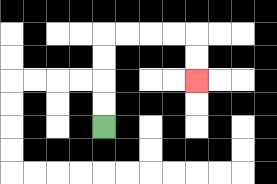{'start': '[4, 5]', 'end': '[8, 3]', 'path_directions': 'U,U,U,U,R,R,R,R,D,D', 'path_coordinates': '[[4, 5], [4, 4], [4, 3], [4, 2], [4, 1], [5, 1], [6, 1], [7, 1], [8, 1], [8, 2], [8, 3]]'}